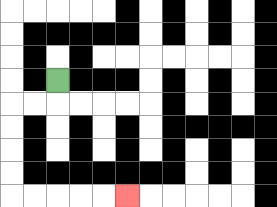{'start': '[2, 3]', 'end': '[5, 8]', 'path_directions': 'D,L,L,D,D,D,D,R,R,R,R,R', 'path_coordinates': '[[2, 3], [2, 4], [1, 4], [0, 4], [0, 5], [0, 6], [0, 7], [0, 8], [1, 8], [2, 8], [3, 8], [4, 8], [5, 8]]'}